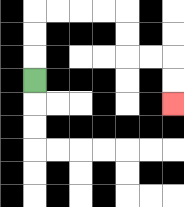{'start': '[1, 3]', 'end': '[7, 4]', 'path_directions': 'U,U,U,R,R,R,R,D,D,R,R,D,D', 'path_coordinates': '[[1, 3], [1, 2], [1, 1], [1, 0], [2, 0], [3, 0], [4, 0], [5, 0], [5, 1], [5, 2], [6, 2], [7, 2], [7, 3], [7, 4]]'}